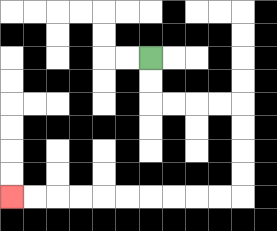{'start': '[6, 2]', 'end': '[0, 8]', 'path_directions': 'D,D,R,R,R,R,D,D,D,D,L,L,L,L,L,L,L,L,L,L', 'path_coordinates': '[[6, 2], [6, 3], [6, 4], [7, 4], [8, 4], [9, 4], [10, 4], [10, 5], [10, 6], [10, 7], [10, 8], [9, 8], [8, 8], [7, 8], [6, 8], [5, 8], [4, 8], [3, 8], [2, 8], [1, 8], [0, 8]]'}